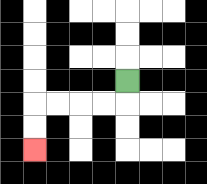{'start': '[5, 3]', 'end': '[1, 6]', 'path_directions': 'D,L,L,L,L,D,D', 'path_coordinates': '[[5, 3], [5, 4], [4, 4], [3, 4], [2, 4], [1, 4], [1, 5], [1, 6]]'}